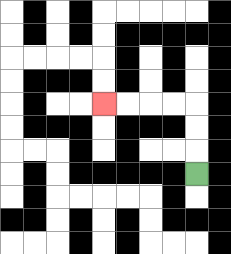{'start': '[8, 7]', 'end': '[4, 4]', 'path_directions': 'U,U,U,L,L,L,L', 'path_coordinates': '[[8, 7], [8, 6], [8, 5], [8, 4], [7, 4], [6, 4], [5, 4], [4, 4]]'}